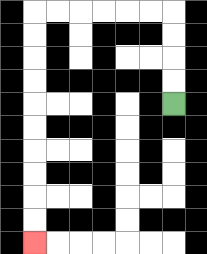{'start': '[7, 4]', 'end': '[1, 10]', 'path_directions': 'U,U,U,U,L,L,L,L,L,L,D,D,D,D,D,D,D,D,D,D', 'path_coordinates': '[[7, 4], [7, 3], [7, 2], [7, 1], [7, 0], [6, 0], [5, 0], [4, 0], [3, 0], [2, 0], [1, 0], [1, 1], [1, 2], [1, 3], [1, 4], [1, 5], [1, 6], [1, 7], [1, 8], [1, 9], [1, 10]]'}